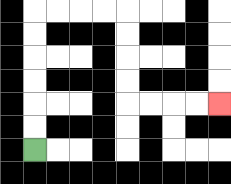{'start': '[1, 6]', 'end': '[9, 4]', 'path_directions': 'U,U,U,U,U,U,R,R,R,R,D,D,D,D,R,R,R,R', 'path_coordinates': '[[1, 6], [1, 5], [1, 4], [1, 3], [1, 2], [1, 1], [1, 0], [2, 0], [3, 0], [4, 0], [5, 0], [5, 1], [5, 2], [5, 3], [5, 4], [6, 4], [7, 4], [8, 4], [9, 4]]'}